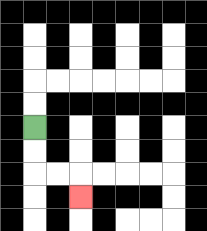{'start': '[1, 5]', 'end': '[3, 8]', 'path_directions': 'D,D,R,R,D', 'path_coordinates': '[[1, 5], [1, 6], [1, 7], [2, 7], [3, 7], [3, 8]]'}